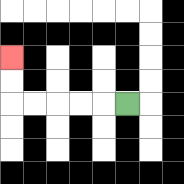{'start': '[5, 4]', 'end': '[0, 2]', 'path_directions': 'L,L,L,L,L,U,U', 'path_coordinates': '[[5, 4], [4, 4], [3, 4], [2, 4], [1, 4], [0, 4], [0, 3], [0, 2]]'}